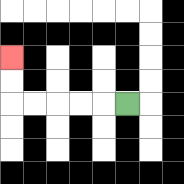{'start': '[5, 4]', 'end': '[0, 2]', 'path_directions': 'L,L,L,L,L,U,U', 'path_coordinates': '[[5, 4], [4, 4], [3, 4], [2, 4], [1, 4], [0, 4], [0, 3], [0, 2]]'}